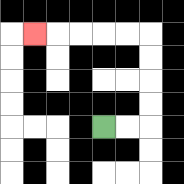{'start': '[4, 5]', 'end': '[1, 1]', 'path_directions': 'R,R,U,U,U,U,L,L,L,L,L', 'path_coordinates': '[[4, 5], [5, 5], [6, 5], [6, 4], [6, 3], [6, 2], [6, 1], [5, 1], [4, 1], [3, 1], [2, 1], [1, 1]]'}